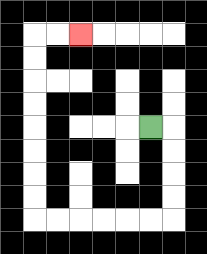{'start': '[6, 5]', 'end': '[3, 1]', 'path_directions': 'R,D,D,D,D,L,L,L,L,L,L,U,U,U,U,U,U,U,U,R,R', 'path_coordinates': '[[6, 5], [7, 5], [7, 6], [7, 7], [7, 8], [7, 9], [6, 9], [5, 9], [4, 9], [3, 9], [2, 9], [1, 9], [1, 8], [1, 7], [1, 6], [1, 5], [1, 4], [1, 3], [1, 2], [1, 1], [2, 1], [3, 1]]'}